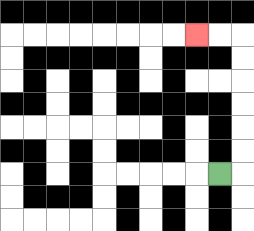{'start': '[9, 7]', 'end': '[8, 1]', 'path_directions': 'R,U,U,U,U,U,U,L,L', 'path_coordinates': '[[9, 7], [10, 7], [10, 6], [10, 5], [10, 4], [10, 3], [10, 2], [10, 1], [9, 1], [8, 1]]'}